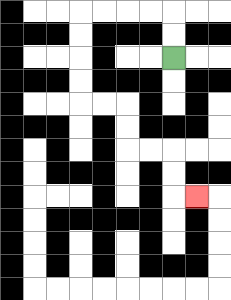{'start': '[7, 2]', 'end': '[8, 8]', 'path_directions': 'U,U,L,L,L,L,D,D,D,D,R,R,D,D,R,R,D,D,R', 'path_coordinates': '[[7, 2], [7, 1], [7, 0], [6, 0], [5, 0], [4, 0], [3, 0], [3, 1], [3, 2], [3, 3], [3, 4], [4, 4], [5, 4], [5, 5], [5, 6], [6, 6], [7, 6], [7, 7], [7, 8], [8, 8]]'}